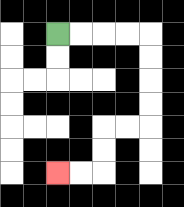{'start': '[2, 1]', 'end': '[2, 7]', 'path_directions': 'R,R,R,R,D,D,D,D,L,L,D,D,L,L', 'path_coordinates': '[[2, 1], [3, 1], [4, 1], [5, 1], [6, 1], [6, 2], [6, 3], [6, 4], [6, 5], [5, 5], [4, 5], [4, 6], [4, 7], [3, 7], [2, 7]]'}